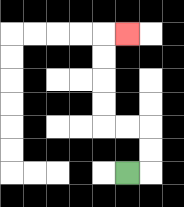{'start': '[5, 7]', 'end': '[5, 1]', 'path_directions': 'R,U,U,L,L,U,U,U,U,R', 'path_coordinates': '[[5, 7], [6, 7], [6, 6], [6, 5], [5, 5], [4, 5], [4, 4], [4, 3], [4, 2], [4, 1], [5, 1]]'}